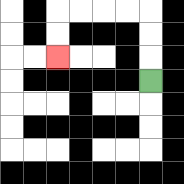{'start': '[6, 3]', 'end': '[2, 2]', 'path_directions': 'U,U,U,L,L,L,L,D,D', 'path_coordinates': '[[6, 3], [6, 2], [6, 1], [6, 0], [5, 0], [4, 0], [3, 0], [2, 0], [2, 1], [2, 2]]'}